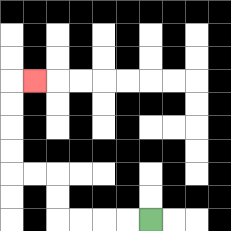{'start': '[6, 9]', 'end': '[1, 3]', 'path_directions': 'L,L,L,L,U,U,L,L,U,U,U,U,R', 'path_coordinates': '[[6, 9], [5, 9], [4, 9], [3, 9], [2, 9], [2, 8], [2, 7], [1, 7], [0, 7], [0, 6], [0, 5], [0, 4], [0, 3], [1, 3]]'}